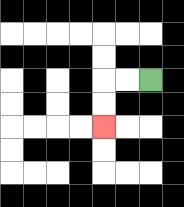{'start': '[6, 3]', 'end': '[4, 5]', 'path_directions': 'L,L,D,D', 'path_coordinates': '[[6, 3], [5, 3], [4, 3], [4, 4], [4, 5]]'}